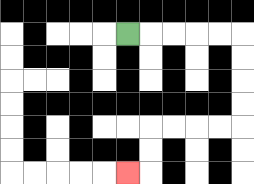{'start': '[5, 1]', 'end': '[5, 7]', 'path_directions': 'R,R,R,R,R,D,D,D,D,L,L,L,L,D,D,L', 'path_coordinates': '[[5, 1], [6, 1], [7, 1], [8, 1], [9, 1], [10, 1], [10, 2], [10, 3], [10, 4], [10, 5], [9, 5], [8, 5], [7, 5], [6, 5], [6, 6], [6, 7], [5, 7]]'}